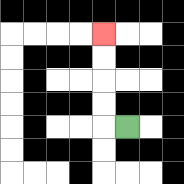{'start': '[5, 5]', 'end': '[4, 1]', 'path_directions': 'L,U,U,U,U', 'path_coordinates': '[[5, 5], [4, 5], [4, 4], [4, 3], [4, 2], [4, 1]]'}